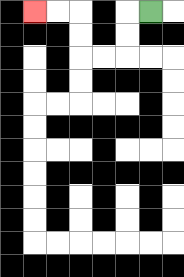{'start': '[6, 0]', 'end': '[1, 0]', 'path_directions': 'L,D,D,L,L,U,U,L,L', 'path_coordinates': '[[6, 0], [5, 0], [5, 1], [5, 2], [4, 2], [3, 2], [3, 1], [3, 0], [2, 0], [1, 0]]'}